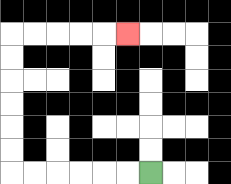{'start': '[6, 7]', 'end': '[5, 1]', 'path_directions': 'L,L,L,L,L,L,U,U,U,U,U,U,R,R,R,R,R', 'path_coordinates': '[[6, 7], [5, 7], [4, 7], [3, 7], [2, 7], [1, 7], [0, 7], [0, 6], [0, 5], [0, 4], [0, 3], [0, 2], [0, 1], [1, 1], [2, 1], [3, 1], [4, 1], [5, 1]]'}